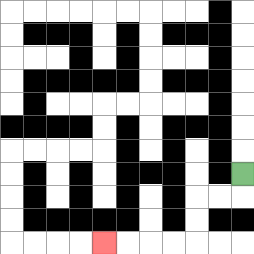{'start': '[10, 7]', 'end': '[4, 10]', 'path_directions': 'D,L,L,D,D,L,L,L,L', 'path_coordinates': '[[10, 7], [10, 8], [9, 8], [8, 8], [8, 9], [8, 10], [7, 10], [6, 10], [5, 10], [4, 10]]'}